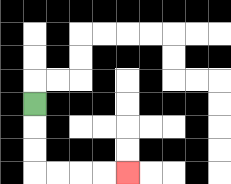{'start': '[1, 4]', 'end': '[5, 7]', 'path_directions': 'D,D,D,R,R,R,R', 'path_coordinates': '[[1, 4], [1, 5], [1, 6], [1, 7], [2, 7], [3, 7], [4, 7], [5, 7]]'}